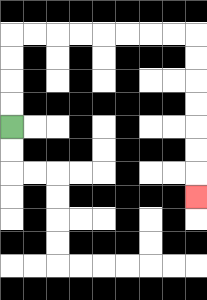{'start': '[0, 5]', 'end': '[8, 8]', 'path_directions': 'U,U,U,U,R,R,R,R,R,R,R,R,D,D,D,D,D,D,D', 'path_coordinates': '[[0, 5], [0, 4], [0, 3], [0, 2], [0, 1], [1, 1], [2, 1], [3, 1], [4, 1], [5, 1], [6, 1], [7, 1], [8, 1], [8, 2], [8, 3], [8, 4], [8, 5], [8, 6], [8, 7], [8, 8]]'}